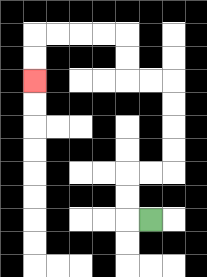{'start': '[6, 9]', 'end': '[1, 3]', 'path_directions': 'L,U,U,R,R,U,U,U,U,L,L,U,U,L,L,L,L,D,D', 'path_coordinates': '[[6, 9], [5, 9], [5, 8], [5, 7], [6, 7], [7, 7], [7, 6], [7, 5], [7, 4], [7, 3], [6, 3], [5, 3], [5, 2], [5, 1], [4, 1], [3, 1], [2, 1], [1, 1], [1, 2], [1, 3]]'}